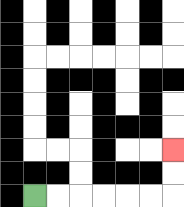{'start': '[1, 8]', 'end': '[7, 6]', 'path_directions': 'R,R,R,R,R,R,U,U', 'path_coordinates': '[[1, 8], [2, 8], [3, 8], [4, 8], [5, 8], [6, 8], [7, 8], [7, 7], [7, 6]]'}